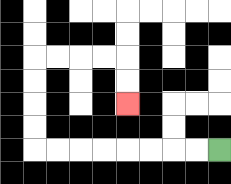{'start': '[9, 6]', 'end': '[5, 4]', 'path_directions': 'L,L,L,L,L,L,L,L,U,U,U,U,R,R,R,R,D,D', 'path_coordinates': '[[9, 6], [8, 6], [7, 6], [6, 6], [5, 6], [4, 6], [3, 6], [2, 6], [1, 6], [1, 5], [1, 4], [1, 3], [1, 2], [2, 2], [3, 2], [4, 2], [5, 2], [5, 3], [5, 4]]'}